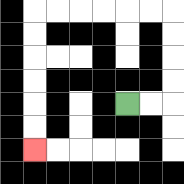{'start': '[5, 4]', 'end': '[1, 6]', 'path_directions': 'R,R,U,U,U,U,L,L,L,L,L,L,D,D,D,D,D,D', 'path_coordinates': '[[5, 4], [6, 4], [7, 4], [7, 3], [7, 2], [7, 1], [7, 0], [6, 0], [5, 0], [4, 0], [3, 0], [2, 0], [1, 0], [1, 1], [1, 2], [1, 3], [1, 4], [1, 5], [1, 6]]'}